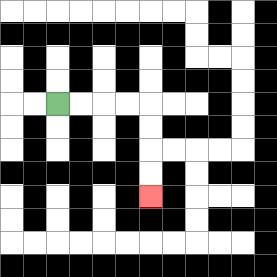{'start': '[2, 4]', 'end': '[6, 8]', 'path_directions': 'R,R,R,R,D,D,D,D', 'path_coordinates': '[[2, 4], [3, 4], [4, 4], [5, 4], [6, 4], [6, 5], [6, 6], [6, 7], [6, 8]]'}